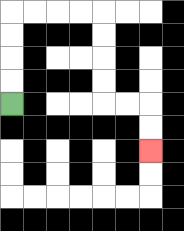{'start': '[0, 4]', 'end': '[6, 6]', 'path_directions': 'U,U,U,U,R,R,R,R,D,D,D,D,R,R,D,D', 'path_coordinates': '[[0, 4], [0, 3], [0, 2], [0, 1], [0, 0], [1, 0], [2, 0], [3, 0], [4, 0], [4, 1], [4, 2], [4, 3], [4, 4], [5, 4], [6, 4], [6, 5], [6, 6]]'}